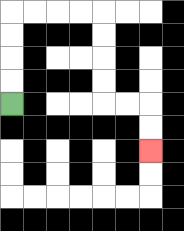{'start': '[0, 4]', 'end': '[6, 6]', 'path_directions': 'U,U,U,U,R,R,R,R,D,D,D,D,R,R,D,D', 'path_coordinates': '[[0, 4], [0, 3], [0, 2], [0, 1], [0, 0], [1, 0], [2, 0], [3, 0], [4, 0], [4, 1], [4, 2], [4, 3], [4, 4], [5, 4], [6, 4], [6, 5], [6, 6]]'}